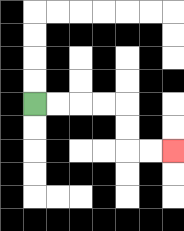{'start': '[1, 4]', 'end': '[7, 6]', 'path_directions': 'R,R,R,R,D,D,R,R', 'path_coordinates': '[[1, 4], [2, 4], [3, 4], [4, 4], [5, 4], [5, 5], [5, 6], [6, 6], [7, 6]]'}